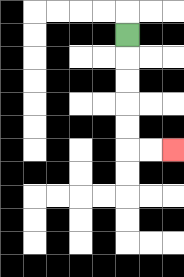{'start': '[5, 1]', 'end': '[7, 6]', 'path_directions': 'D,D,D,D,D,R,R', 'path_coordinates': '[[5, 1], [5, 2], [5, 3], [5, 4], [5, 5], [5, 6], [6, 6], [7, 6]]'}